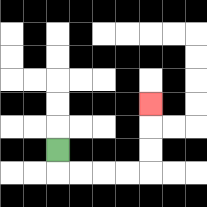{'start': '[2, 6]', 'end': '[6, 4]', 'path_directions': 'D,R,R,R,R,U,U,U', 'path_coordinates': '[[2, 6], [2, 7], [3, 7], [4, 7], [5, 7], [6, 7], [6, 6], [6, 5], [6, 4]]'}